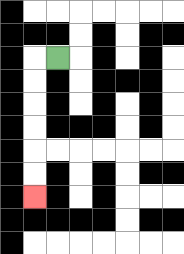{'start': '[2, 2]', 'end': '[1, 8]', 'path_directions': 'L,D,D,D,D,D,D', 'path_coordinates': '[[2, 2], [1, 2], [1, 3], [1, 4], [1, 5], [1, 6], [1, 7], [1, 8]]'}